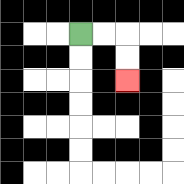{'start': '[3, 1]', 'end': '[5, 3]', 'path_directions': 'R,R,D,D', 'path_coordinates': '[[3, 1], [4, 1], [5, 1], [5, 2], [5, 3]]'}